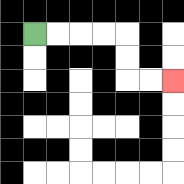{'start': '[1, 1]', 'end': '[7, 3]', 'path_directions': 'R,R,R,R,D,D,R,R', 'path_coordinates': '[[1, 1], [2, 1], [3, 1], [4, 1], [5, 1], [5, 2], [5, 3], [6, 3], [7, 3]]'}